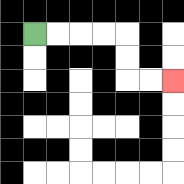{'start': '[1, 1]', 'end': '[7, 3]', 'path_directions': 'R,R,R,R,D,D,R,R', 'path_coordinates': '[[1, 1], [2, 1], [3, 1], [4, 1], [5, 1], [5, 2], [5, 3], [6, 3], [7, 3]]'}